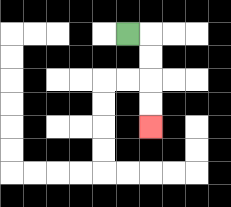{'start': '[5, 1]', 'end': '[6, 5]', 'path_directions': 'R,D,D,D,D', 'path_coordinates': '[[5, 1], [6, 1], [6, 2], [6, 3], [6, 4], [6, 5]]'}